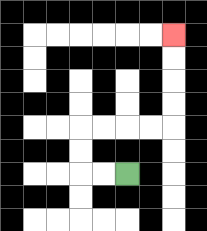{'start': '[5, 7]', 'end': '[7, 1]', 'path_directions': 'L,L,U,U,R,R,R,R,U,U,U,U', 'path_coordinates': '[[5, 7], [4, 7], [3, 7], [3, 6], [3, 5], [4, 5], [5, 5], [6, 5], [7, 5], [7, 4], [7, 3], [7, 2], [7, 1]]'}